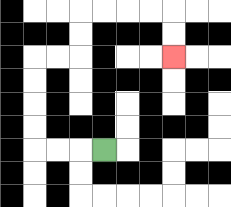{'start': '[4, 6]', 'end': '[7, 2]', 'path_directions': 'L,L,L,U,U,U,U,R,R,U,U,R,R,R,R,D,D', 'path_coordinates': '[[4, 6], [3, 6], [2, 6], [1, 6], [1, 5], [1, 4], [1, 3], [1, 2], [2, 2], [3, 2], [3, 1], [3, 0], [4, 0], [5, 0], [6, 0], [7, 0], [7, 1], [7, 2]]'}